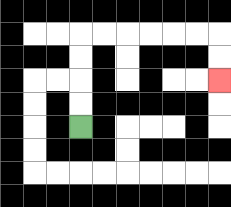{'start': '[3, 5]', 'end': '[9, 3]', 'path_directions': 'U,U,U,U,R,R,R,R,R,R,D,D', 'path_coordinates': '[[3, 5], [3, 4], [3, 3], [3, 2], [3, 1], [4, 1], [5, 1], [6, 1], [7, 1], [8, 1], [9, 1], [9, 2], [9, 3]]'}